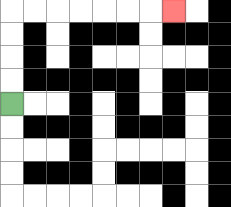{'start': '[0, 4]', 'end': '[7, 0]', 'path_directions': 'U,U,U,U,R,R,R,R,R,R,R', 'path_coordinates': '[[0, 4], [0, 3], [0, 2], [0, 1], [0, 0], [1, 0], [2, 0], [3, 0], [4, 0], [5, 0], [6, 0], [7, 0]]'}